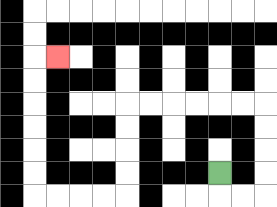{'start': '[9, 7]', 'end': '[2, 2]', 'path_directions': 'D,R,R,U,U,U,U,L,L,L,L,L,L,D,D,D,D,L,L,L,L,U,U,U,U,U,U,R', 'path_coordinates': '[[9, 7], [9, 8], [10, 8], [11, 8], [11, 7], [11, 6], [11, 5], [11, 4], [10, 4], [9, 4], [8, 4], [7, 4], [6, 4], [5, 4], [5, 5], [5, 6], [5, 7], [5, 8], [4, 8], [3, 8], [2, 8], [1, 8], [1, 7], [1, 6], [1, 5], [1, 4], [1, 3], [1, 2], [2, 2]]'}